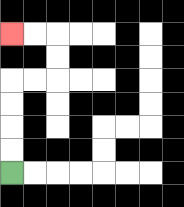{'start': '[0, 7]', 'end': '[0, 1]', 'path_directions': 'U,U,U,U,R,R,U,U,L,L', 'path_coordinates': '[[0, 7], [0, 6], [0, 5], [0, 4], [0, 3], [1, 3], [2, 3], [2, 2], [2, 1], [1, 1], [0, 1]]'}